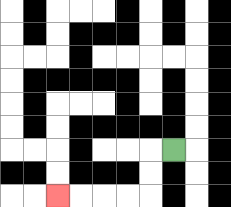{'start': '[7, 6]', 'end': '[2, 8]', 'path_directions': 'L,D,D,L,L,L,L', 'path_coordinates': '[[7, 6], [6, 6], [6, 7], [6, 8], [5, 8], [4, 8], [3, 8], [2, 8]]'}